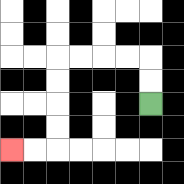{'start': '[6, 4]', 'end': '[0, 6]', 'path_directions': 'U,U,L,L,L,L,D,D,D,D,L,L', 'path_coordinates': '[[6, 4], [6, 3], [6, 2], [5, 2], [4, 2], [3, 2], [2, 2], [2, 3], [2, 4], [2, 5], [2, 6], [1, 6], [0, 6]]'}